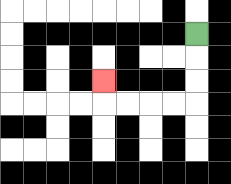{'start': '[8, 1]', 'end': '[4, 3]', 'path_directions': 'D,D,D,L,L,L,L,U', 'path_coordinates': '[[8, 1], [8, 2], [8, 3], [8, 4], [7, 4], [6, 4], [5, 4], [4, 4], [4, 3]]'}